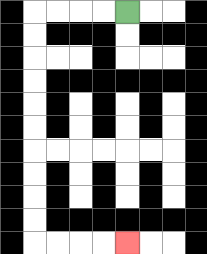{'start': '[5, 0]', 'end': '[5, 10]', 'path_directions': 'L,L,L,L,D,D,D,D,D,D,D,D,D,D,R,R,R,R', 'path_coordinates': '[[5, 0], [4, 0], [3, 0], [2, 0], [1, 0], [1, 1], [1, 2], [1, 3], [1, 4], [1, 5], [1, 6], [1, 7], [1, 8], [1, 9], [1, 10], [2, 10], [3, 10], [4, 10], [5, 10]]'}